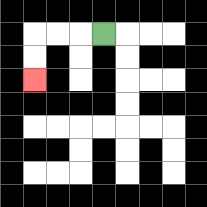{'start': '[4, 1]', 'end': '[1, 3]', 'path_directions': 'L,L,L,D,D', 'path_coordinates': '[[4, 1], [3, 1], [2, 1], [1, 1], [1, 2], [1, 3]]'}